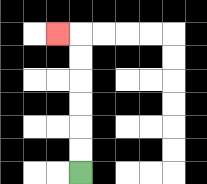{'start': '[3, 7]', 'end': '[2, 1]', 'path_directions': 'U,U,U,U,U,U,L', 'path_coordinates': '[[3, 7], [3, 6], [3, 5], [3, 4], [3, 3], [3, 2], [3, 1], [2, 1]]'}